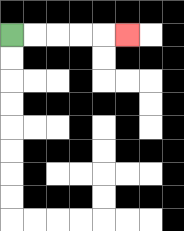{'start': '[0, 1]', 'end': '[5, 1]', 'path_directions': 'R,R,R,R,R', 'path_coordinates': '[[0, 1], [1, 1], [2, 1], [3, 1], [4, 1], [5, 1]]'}